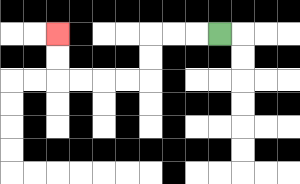{'start': '[9, 1]', 'end': '[2, 1]', 'path_directions': 'L,L,L,D,D,L,L,L,L,U,U', 'path_coordinates': '[[9, 1], [8, 1], [7, 1], [6, 1], [6, 2], [6, 3], [5, 3], [4, 3], [3, 3], [2, 3], [2, 2], [2, 1]]'}